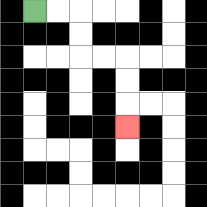{'start': '[1, 0]', 'end': '[5, 5]', 'path_directions': 'R,R,D,D,R,R,D,D,D', 'path_coordinates': '[[1, 0], [2, 0], [3, 0], [3, 1], [3, 2], [4, 2], [5, 2], [5, 3], [5, 4], [5, 5]]'}